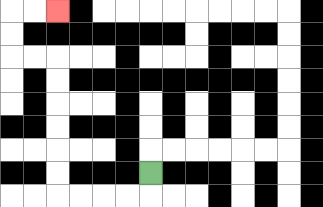{'start': '[6, 7]', 'end': '[2, 0]', 'path_directions': 'D,L,L,L,L,U,U,U,U,U,U,L,L,U,U,R,R', 'path_coordinates': '[[6, 7], [6, 8], [5, 8], [4, 8], [3, 8], [2, 8], [2, 7], [2, 6], [2, 5], [2, 4], [2, 3], [2, 2], [1, 2], [0, 2], [0, 1], [0, 0], [1, 0], [2, 0]]'}